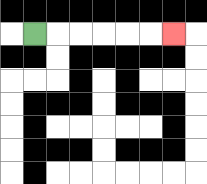{'start': '[1, 1]', 'end': '[7, 1]', 'path_directions': 'R,R,R,R,R,R', 'path_coordinates': '[[1, 1], [2, 1], [3, 1], [4, 1], [5, 1], [6, 1], [7, 1]]'}